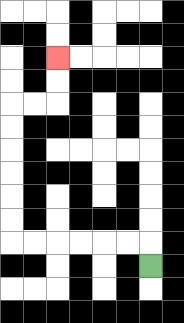{'start': '[6, 11]', 'end': '[2, 2]', 'path_directions': 'U,L,L,L,L,L,L,U,U,U,U,U,U,R,R,U,U', 'path_coordinates': '[[6, 11], [6, 10], [5, 10], [4, 10], [3, 10], [2, 10], [1, 10], [0, 10], [0, 9], [0, 8], [0, 7], [0, 6], [0, 5], [0, 4], [1, 4], [2, 4], [2, 3], [2, 2]]'}